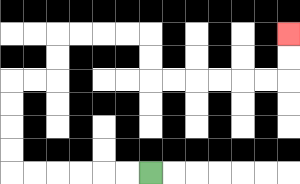{'start': '[6, 7]', 'end': '[12, 1]', 'path_directions': 'L,L,L,L,L,L,U,U,U,U,R,R,U,U,R,R,R,R,D,D,R,R,R,R,R,R,U,U', 'path_coordinates': '[[6, 7], [5, 7], [4, 7], [3, 7], [2, 7], [1, 7], [0, 7], [0, 6], [0, 5], [0, 4], [0, 3], [1, 3], [2, 3], [2, 2], [2, 1], [3, 1], [4, 1], [5, 1], [6, 1], [6, 2], [6, 3], [7, 3], [8, 3], [9, 3], [10, 3], [11, 3], [12, 3], [12, 2], [12, 1]]'}